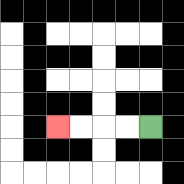{'start': '[6, 5]', 'end': '[2, 5]', 'path_directions': 'L,L,L,L', 'path_coordinates': '[[6, 5], [5, 5], [4, 5], [3, 5], [2, 5]]'}